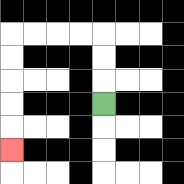{'start': '[4, 4]', 'end': '[0, 6]', 'path_directions': 'U,U,U,L,L,L,L,D,D,D,D,D', 'path_coordinates': '[[4, 4], [4, 3], [4, 2], [4, 1], [3, 1], [2, 1], [1, 1], [0, 1], [0, 2], [0, 3], [0, 4], [0, 5], [0, 6]]'}